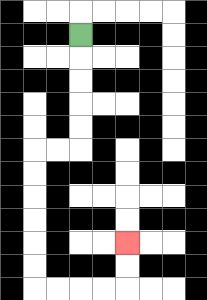{'start': '[3, 1]', 'end': '[5, 10]', 'path_directions': 'D,D,D,D,D,L,L,D,D,D,D,D,D,R,R,R,R,U,U', 'path_coordinates': '[[3, 1], [3, 2], [3, 3], [3, 4], [3, 5], [3, 6], [2, 6], [1, 6], [1, 7], [1, 8], [1, 9], [1, 10], [1, 11], [1, 12], [2, 12], [3, 12], [4, 12], [5, 12], [5, 11], [5, 10]]'}